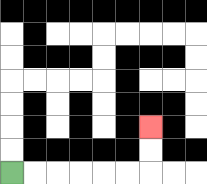{'start': '[0, 7]', 'end': '[6, 5]', 'path_directions': 'R,R,R,R,R,R,U,U', 'path_coordinates': '[[0, 7], [1, 7], [2, 7], [3, 7], [4, 7], [5, 7], [6, 7], [6, 6], [6, 5]]'}